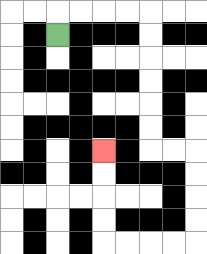{'start': '[2, 1]', 'end': '[4, 6]', 'path_directions': 'U,R,R,R,R,D,D,D,D,D,D,R,R,D,D,D,D,L,L,L,L,U,U,U,U', 'path_coordinates': '[[2, 1], [2, 0], [3, 0], [4, 0], [5, 0], [6, 0], [6, 1], [6, 2], [6, 3], [6, 4], [6, 5], [6, 6], [7, 6], [8, 6], [8, 7], [8, 8], [8, 9], [8, 10], [7, 10], [6, 10], [5, 10], [4, 10], [4, 9], [4, 8], [4, 7], [4, 6]]'}